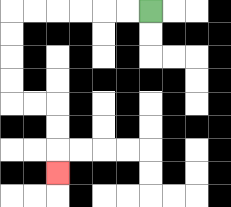{'start': '[6, 0]', 'end': '[2, 7]', 'path_directions': 'L,L,L,L,L,L,D,D,D,D,R,R,D,D,D', 'path_coordinates': '[[6, 0], [5, 0], [4, 0], [3, 0], [2, 0], [1, 0], [0, 0], [0, 1], [0, 2], [0, 3], [0, 4], [1, 4], [2, 4], [2, 5], [2, 6], [2, 7]]'}